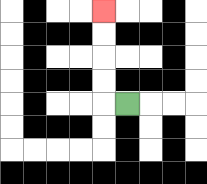{'start': '[5, 4]', 'end': '[4, 0]', 'path_directions': 'L,U,U,U,U', 'path_coordinates': '[[5, 4], [4, 4], [4, 3], [4, 2], [4, 1], [4, 0]]'}